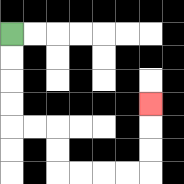{'start': '[0, 1]', 'end': '[6, 4]', 'path_directions': 'D,D,D,D,R,R,D,D,R,R,R,R,U,U,U', 'path_coordinates': '[[0, 1], [0, 2], [0, 3], [0, 4], [0, 5], [1, 5], [2, 5], [2, 6], [2, 7], [3, 7], [4, 7], [5, 7], [6, 7], [6, 6], [6, 5], [6, 4]]'}